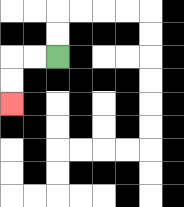{'start': '[2, 2]', 'end': '[0, 4]', 'path_directions': 'L,L,D,D', 'path_coordinates': '[[2, 2], [1, 2], [0, 2], [0, 3], [0, 4]]'}